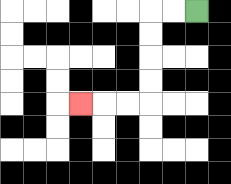{'start': '[8, 0]', 'end': '[3, 4]', 'path_directions': 'L,L,D,D,D,D,L,L,L', 'path_coordinates': '[[8, 0], [7, 0], [6, 0], [6, 1], [6, 2], [6, 3], [6, 4], [5, 4], [4, 4], [3, 4]]'}